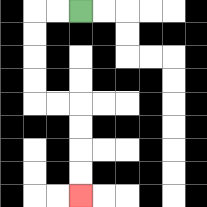{'start': '[3, 0]', 'end': '[3, 8]', 'path_directions': 'L,L,D,D,D,D,R,R,D,D,D,D', 'path_coordinates': '[[3, 0], [2, 0], [1, 0], [1, 1], [1, 2], [1, 3], [1, 4], [2, 4], [3, 4], [3, 5], [3, 6], [3, 7], [3, 8]]'}